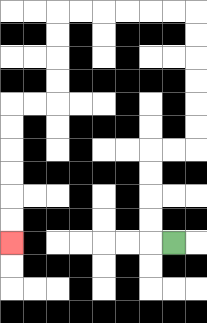{'start': '[7, 10]', 'end': '[0, 10]', 'path_directions': 'L,U,U,U,U,R,R,U,U,U,U,U,U,L,L,L,L,L,L,D,D,D,D,L,L,D,D,D,D,D,D', 'path_coordinates': '[[7, 10], [6, 10], [6, 9], [6, 8], [6, 7], [6, 6], [7, 6], [8, 6], [8, 5], [8, 4], [8, 3], [8, 2], [8, 1], [8, 0], [7, 0], [6, 0], [5, 0], [4, 0], [3, 0], [2, 0], [2, 1], [2, 2], [2, 3], [2, 4], [1, 4], [0, 4], [0, 5], [0, 6], [0, 7], [0, 8], [0, 9], [0, 10]]'}